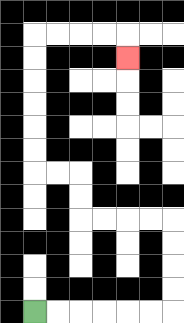{'start': '[1, 13]', 'end': '[5, 2]', 'path_directions': 'R,R,R,R,R,R,U,U,U,U,L,L,L,L,U,U,L,L,U,U,U,U,U,U,R,R,R,R,D', 'path_coordinates': '[[1, 13], [2, 13], [3, 13], [4, 13], [5, 13], [6, 13], [7, 13], [7, 12], [7, 11], [7, 10], [7, 9], [6, 9], [5, 9], [4, 9], [3, 9], [3, 8], [3, 7], [2, 7], [1, 7], [1, 6], [1, 5], [1, 4], [1, 3], [1, 2], [1, 1], [2, 1], [3, 1], [4, 1], [5, 1], [5, 2]]'}